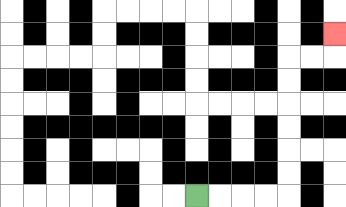{'start': '[8, 8]', 'end': '[14, 1]', 'path_directions': 'R,R,R,R,U,U,U,U,U,U,R,R,U', 'path_coordinates': '[[8, 8], [9, 8], [10, 8], [11, 8], [12, 8], [12, 7], [12, 6], [12, 5], [12, 4], [12, 3], [12, 2], [13, 2], [14, 2], [14, 1]]'}